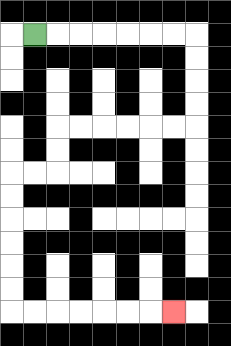{'start': '[1, 1]', 'end': '[7, 13]', 'path_directions': 'R,R,R,R,R,R,R,D,D,D,D,L,L,L,L,L,L,D,D,L,L,D,D,D,D,D,D,R,R,R,R,R,R,R', 'path_coordinates': '[[1, 1], [2, 1], [3, 1], [4, 1], [5, 1], [6, 1], [7, 1], [8, 1], [8, 2], [8, 3], [8, 4], [8, 5], [7, 5], [6, 5], [5, 5], [4, 5], [3, 5], [2, 5], [2, 6], [2, 7], [1, 7], [0, 7], [0, 8], [0, 9], [0, 10], [0, 11], [0, 12], [0, 13], [1, 13], [2, 13], [3, 13], [4, 13], [5, 13], [6, 13], [7, 13]]'}